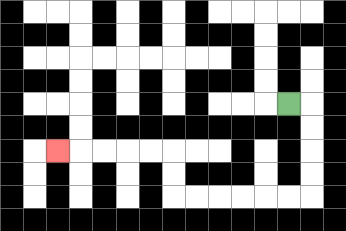{'start': '[12, 4]', 'end': '[2, 6]', 'path_directions': 'R,D,D,D,D,L,L,L,L,L,L,U,U,L,L,L,L,L', 'path_coordinates': '[[12, 4], [13, 4], [13, 5], [13, 6], [13, 7], [13, 8], [12, 8], [11, 8], [10, 8], [9, 8], [8, 8], [7, 8], [7, 7], [7, 6], [6, 6], [5, 6], [4, 6], [3, 6], [2, 6]]'}